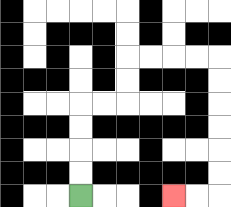{'start': '[3, 8]', 'end': '[7, 8]', 'path_directions': 'U,U,U,U,R,R,U,U,R,R,R,R,D,D,D,D,D,D,L,L', 'path_coordinates': '[[3, 8], [3, 7], [3, 6], [3, 5], [3, 4], [4, 4], [5, 4], [5, 3], [5, 2], [6, 2], [7, 2], [8, 2], [9, 2], [9, 3], [9, 4], [9, 5], [9, 6], [9, 7], [9, 8], [8, 8], [7, 8]]'}